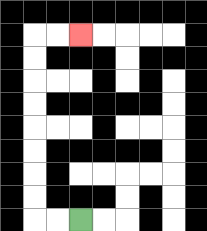{'start': '[3, 9]', 'end': '[3, 1]', 'path_directions': 'L,L,U,U,U,U,U,U,U,U,R,R', 'path_coordinates': '[[3, 9], [2, 9], [1, 9], [1, 8], [1, 7], [1, 6], [1, 5], [1, 4], [1, 3], [1, 2], [1, 1], [2, 1], [3, 1]]'}